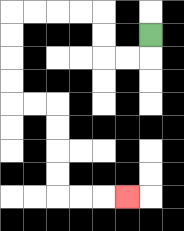{'start': '[6, 1]', 'end': '[5, 8]', 'path_directions': 'D,L,L,U,U,L,L,L,L,D,D,D,D,R,R,D,D,D,D,R,R,R', 'path_coordinates': '[[6, 1], [6, 2], [5, 2], [4, 2], [4, 1], [4, 0], [3, 0], [2, 0], [1, 0], [0, 0], [0, 1], [0, 2], [0, 3], [0, 4], [1, 4], [2, 4], [2, 5], [2, 6], [2, 7], [2, 8], [3, 8], [4, 8], [5, 8]]'}